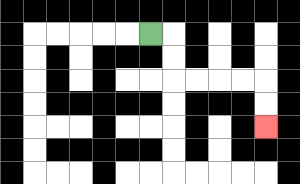{'start': '[6, 1]', 'end': '[11, 5]', 'path_directions': 'R,D,D,R,R,R,R,D,D', 'path_coordinates': '[[6, 1], [7, 1], [7, 2], [7, 3], [8, 3], [9, 3], [10, 3], [11, 3], [11, 4], [11, 5]]'}